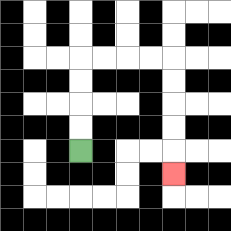{'start': '[3, 6]', 'end': '[7, 7]', 'path_directions': 'U,U,U,U,R,R,R,R,D,D,D,D,D', 'path_coordinates': '[[3, 6], [3, 5], [3, 4], [3, 3], [3, 2], [4, 2], [5, 2], [6, 2], [7, 2], [7, 3], [7, 4], [7, 5], [7, 6], [7, 7]]'}